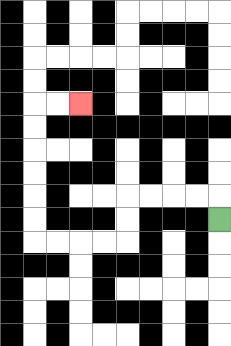{'start': '[9, 9]', 'end': '[3, 4]', 'path_directions': 'U,L,L,L,L,D,D,L,L,L,L,U,U,U,U,U,U,R,R', 'path_coordinates': '[[9, 9], [9, 8], [8, 8], [7, 8], [6, 8], [5, 8], [5, 9], [5, 10], [4, 10], [3, 10], [2, 10], [1, 10], [1, 9], [1, 8], [1, 7], [1, 6], [1, 5], [1, 4], [2, 4], [3, 4]]'}